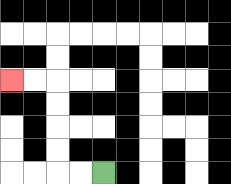{'start': '[4, 7]', 'end': '[0, 3]', 'path_directions': 'L,L,U,U,U,U,L,L', 'path_coordinates': '[[4, 7], [3, 7], [2, 7], [2, 6], [2, 5], [2, 4], [2, 3], [1, 3], [0, 3]]'}